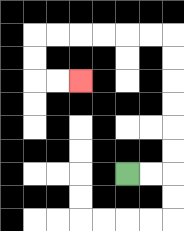{'start': '[5, 7]', 'end': '[3, 3]', 'path_directions': 'R,R,U,U,U,U,U,U,L,L,L,L,L,L,D,D,R,R', 'path_coordinates': '[[5, 7], [6, 7], [7, 7], [7, 6], [7, 5], [7, 4], [7, 3], [7, 2], [7, 1], [6, 1], [5, 1], [4, 1], [3, 1], [2, 1], [1, 1], [1, 2], [1, 3], [2, 3], [3, 3]]'}